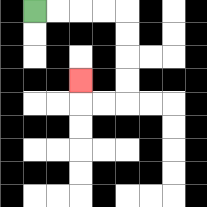{'start': '[1, 0]', 'end': '[3, 3]', 'path_directions': 'R,R,R,R,D,D,D,D,L,L,U', 'path_coordinates': '[[1, 0], [2, 0], [3, 0], [4, 0], [5, 0], [5, 1], [5, 2], [5, 3], [5, 4], [4, 4], [3, 4], [3, 3]]'}